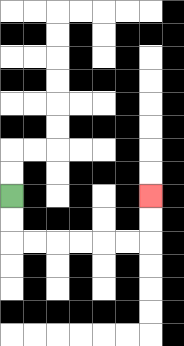{'start': '[0, 8]', 'end': '[6, 8]', 'path_directions': 'D,D,R,R,R,R,R,R,U,U', 'path_coordinates': '[[0, 8], [0, 9], [0, 10], [1, 10], [2, 10], [3, 10], [4, 10], [5, 10], [6, 10], [6, 9], [6, 8]]'}